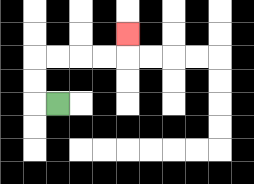{'start': '[2, 4]', 'end': '[5, 1]', 'path_directions': 'L,U,U,R,R,R,R,U', 'path_coordinates': '[[2, 4], [1, 4], [1, 3], [1, 2], [2, 2], [3, 2], [4, 2], [5, 2], [5, 1]]'}